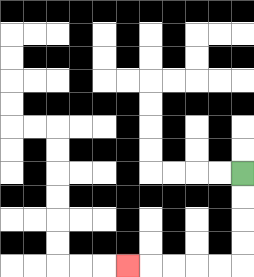{'start': '[10, 7]', 'end': '[5, 11]', 'path_directions': 'D,D,D,D,L,L,L,L,L', 'path_coordinates': '[[10, 7], [10, 8], [10, 9], [10, 10], [10, 11], [9, 11], [8, 11], [7, 11], [6, 11], [5, 11]]'}